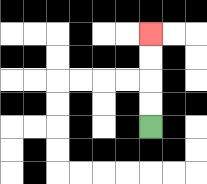{'start': '[6, 5]', 'end': '[6, 1]', 'path_directions': 'U,U,U,U', 'path_coordinates': '[[6, 5], [6, 4], [6, 3], [6, 2], [6, 1]]'}